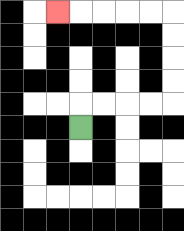{'start': '[3, 5]', 'end': '[2, 0]', 'path_directions': 'U,R,R,R,R,U,U,U,U,L,L,L,L,L', 'path_coordinates': '[[3, 5], [3, 4], [4, 4], [5, 4], [6, 4], [7, 4], [7, 3], [7, 2], [7, 1], [7, 0], [6, 0], [5, 0], [4, 0], [3, 0], [2, 0]]'}